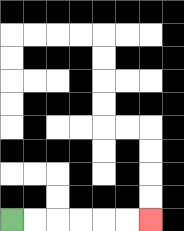{'start': '[0, 9]', 'end': '[6, 9]', 'path_directions': 'R,R,R,R,R,R', 'path_coordinates': '[[0, 9], [1, 9], [2, 9], [3, 9], [4, 9], [5, 9], [6, 9]]'}